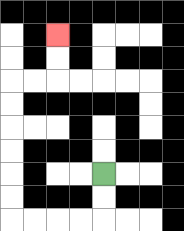{'start': '[4, 7]', 'end': '[2, 1]', 'path_directions': 'D,D,L,L,L,L,U,U,U,U,U,U,R,R,U,U', 'path_coordinates': '[[4, 7], [4, 8], [4, 9], [3, 9], [2, 9], [1, 9], [0, 9], [0, 8], [0, 7], [0, 6], [0, 5], [0, 4], [0, 3], [1, 3], [2, 3], [2, 2], [2, 1]]'}